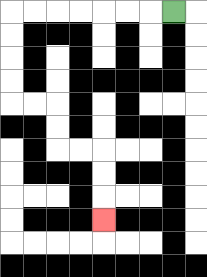{'start': '[7, 0]', 'end': '[4, 9]', 'path_directions': 'L,L,L,L,L,L,L,D,D,D,D,R,R,D,D,R,R,D,D,D', 'path_coordinates': '[[7, 0], [6, 0], [5, 0], [4, 0], [3, 0], [2, 0], [1, 0], [0, 0], [0, 1], [0, 2], [0, 3], [0, 4], [1, 4], [2, 4], [2, 5], [2, 6], [3, 6], [4, 6], [4, 7], [4, 8], [4, 9]]'}